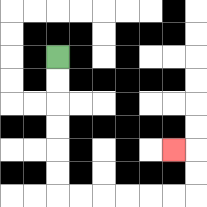{'start': '[2, 2]', 'end': '[7, 6]', 'path_directions': 'D,D,D,D,D,D,R,R,R,R,R,R,U,U,L', 'path_coordinates': '[[2, 2], [2, 3], [2, 4], [2, 5], [2, 6], [2, 7], [2, 8], [3, 8], [4, 8], [5, 8], [6, 8], [7, 8], [8, 8], [8, 7], [8, 6], [7, 6]]'}